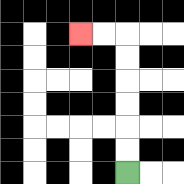{'start': '[5, 7]', 'end': '[3, 1]', 'path_directions': 'U,U,U,U,U,U,L,L', 'path_coordinates': '[[5, 7], [5, 6], [5, 5], [5, 4], [5, 3], [5, 2], [5, 1], [4, 1], [3, 1]]'}